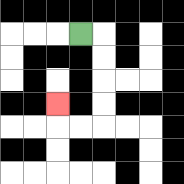{'start': '[3, 1]', 'end': '[2, 4]', 'path_directions': 'R,D,D,D,D,L,L,U', 'path_coordinates': '[[3, 1], [4, 1], [4, 2], [4, 3], [4, 4], [4, 5], [3, 5], [2, 5], [2, 4]]'}